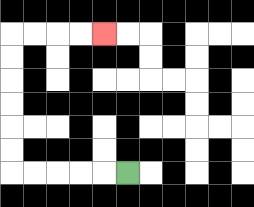{'start': '[5, 7]', 'end': '[4, 1]', 'path_directions': 'L,L,L,L,L,U,U,U,U,U,U,R,R,R,R', 'path_coordinates': '[[5, 7], [4, 7], [3, 7], [2, 7], [1, 7], [0, 7], [0, 6], [0, 5], [0, 4], [0, 3], [0, 2], [0, 1], [1, 1], [2, 1], [3, 1], [4, 1]]'}